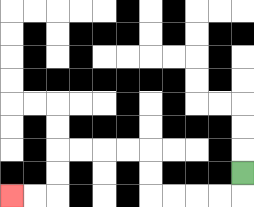{'start': '[10, 7]', 'end': '[0, 8]', 'path_directions': 'D,L,L,L,L,U,U,L,L,L,L,D,D,L,L', 'path_coordinates': '[[10, 7], [10, 8], [9, 8], [8, 8], [7, 8], [6, 8], [6, 7], [6, 6], [5, 6], [4, 6], [3, 6], [2, 6], [2, 7], [2, 8], [1, 8], [0, 8]]'}